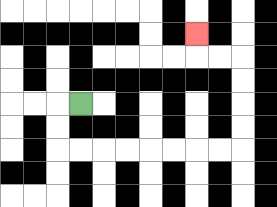{'start': '[3, 4]', 'end': '[8, 1]', 'path_directions': 'L,D,D,R,R,R,R,R,R,R,R,U,U,U,U,L,L,U', 'path_coordinates': '[[3, 4], [2, 4], [2, 5], [2, 6], [3, 6], [4, 6], [5, 6], [6, 6], [7, 6], [8, 6], [9, 6], [10, 6], [10, 5], [10, 4], [10, 3], [10, 2], [9, 2], [8, 2], [8, 1]]'}